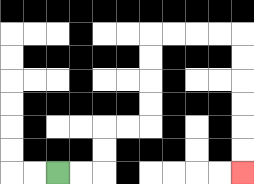{'start': '[2, 7]', 'end': '[10, 7]', 'path_directions': 'R,R,U,U,R,R,U,U,U,U,R,R,R,R,D,D,D,D,D,D', 'path_coordinates': '[[2, 7], [3, 7], [4, 7], [4, 6], [4, 5], [5, 5], [6, 5], [6, 4], [6, 3], [6, 2], [6, 1], [7, 1], [8, 1], [9, 1], [10, 1], [10, 2], [10, 3], [10, 4], [10, 5], [10, 6], [10, 7]]'}